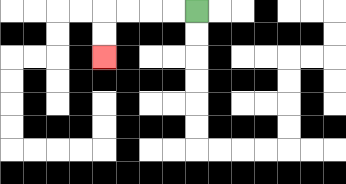{'start': '[8, 0]', 'end': '[4, 2]', 'path_directions': 'L,L,L,L,D,D', 'path_coordinates': '[[8, 0], [7, 0], [6, 0], [5, 0], [4, 0], [4, 1], [4, 2]]'}